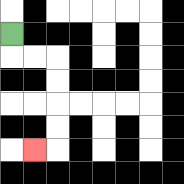{'start': '[0, 1]', 'end': '[1, 6]', 'path_directions': 'D,R,R,D,D,D,D,L', 'path_coordinates': '[[0, 1], [0, 2], [1, 2], [2, 2], [2, 3], [2, 4], [2, 5], [2, 6], [1, 6]]'}